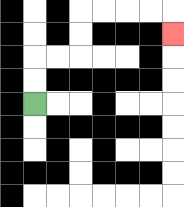{'start': '[1, 4]', 'end': '[7, 1]', 'path_directions': 'U,U,R,R,U,U,R,R,R,R,D', 'path_coordinates': '[[1, 4], [1, 3], [1, 2], [2, 2], [3, 2], [3, 1], [3, 0], [4, 0], [5, 0], [6, 0], [7, 0], [7, 1]]'}